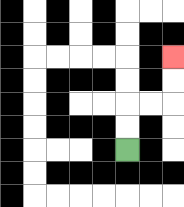{'start': '[5, 6]', 'end': '[7, 2]', 'path_directions': 'U,U,R,R,U,U', 'path_coordinates': '[[5, 6], [5, 5], [5, 4], [6, 4], [7, 4], [7, 3], [7, 2]]'}